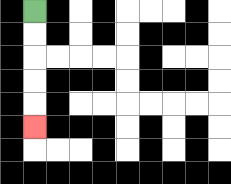{'start': '[1, 0]', 'end': '[1, 5]', 'path_directions': 'D,D,D,D,D', 'path_coordinates': '[[1, 0], [1, 1], [1, 2], [1, 3], [1, 4], [1, 5]]'}